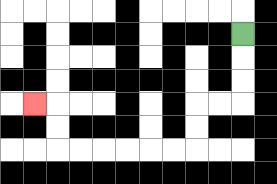{'start': '[10, 1]', 'end': '[1, 4]', 'path_directions': 'D,D,D,L,L,D,D,L,L,L,L,L,L,U,U,L', 'path_coordinates': '[[10, 1], [10, 2], [10, 3], [10, 4], [9, 4], [8, 4], [8, 5], [8, 6], [7, 6], [6, 6], [5, 6], [4, 6], [3, 6], [2, 6], [2, 5], [2, 4], [1, 4]]'}